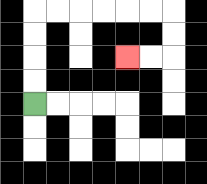{'start': '[1, 4]', 'end': '[5, 2]', 'path_directions': 'U,U,U,U,R,R,R,R,R,R,D,D,L,L', 'path_coordinates': '[[1, 4], [1, 3], [1, 2], [1, 1], [1, 0], [2, 0], [3, 0], [4, 0], [5, 0], [6, 0], [7, 0], [7, 1], [7, 2], [6, 2], [5, 2]]'}